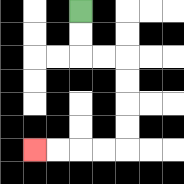{'start': '[3, 0]', 'end': '[1, 6]', 'path_directions': 'D,D,R,R,D,D,D,D,L,L,L,L', 'path_coordinates': '[[3, 0], [3, 1], [3, 2], [4, 2], [5, 2], [5, 3], [5, 4], [5, 5], [5, 6], [4, 6], [3, 6], [2, 6], [1, 6]]'}